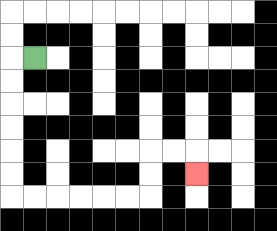{'start': '[1, 2]', 'end': '[8, 7]', 'path_directions': 'L,D,D,D,D,D,D,R,R,R,R,R,R,U,U,R,R,D', 'path_coordinates': '[[1, 2], [0, 2], [0, 3], [0, 4], [0, 5], [0, 6], [0, 7], [0, 8], [1, 8], [2, 8], [3, 8], [4, 8], [5, 8], [6, 8], [6, 7], [6, 6], [7, 6], [8, 6], [8, 7]]'}